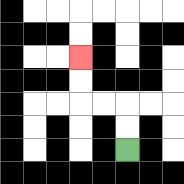{'start': '[5, 6]', 'end': '[3, 2]', 'path_directions': 'U,U,L,L,U,U', 'path_coordinates': '[[5, 6], [5, 5], [5, 4], [4, 4], [3, 4], [3, 3], [3, 2]]'}